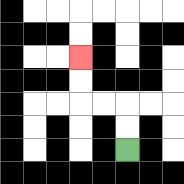{'start': '[5, 6]', 'end': '[3, 2]', 'path_directions': 'U,U,L,L,U,U', 'path_coordinates': '[[5, 6], [5, 5], [5, 4], [4, 4], [3, 4], [3, 3], [3, 2]]'}